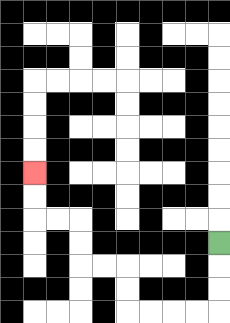{'start': '[9, 10]', 'end': '[1, 7]', 'path_directions': 'D,D,D,L,L,L,L,U,U,L,L,U,U,L,L,U,U', 'path_coordinates': '[[9, 10], [9, 11], [9, 12], [9, 13], [8, 13], [7, 13], [6, 13], [5, 13], [5, 12], [5, 11], [4, 11], [3, 11], [3, 10], [3, 9], [2, 9], [1, 9], [1, 8], [1, 7]]'}